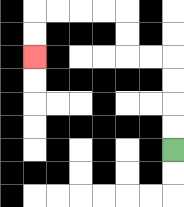{'start': '[7, 6]', 'end': '[1, 2]', 'path_directions': 'U,U,U,U,L,L,U,U,L,L,L,L,D,D', 'path_coordinates': '[[7, 6], [7, 5], [7, 4], [7, 3], [7, 2], [6, 2], [5, 2], [5, 1], [5, 0], [4, 0], [3, 0], [2, 0], [1, 0], [1, 1], [1, 2]]'}